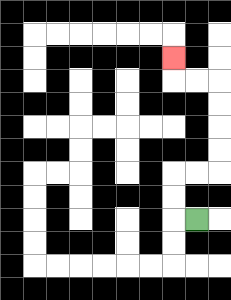{'start': '[8, 9]', 'end': '[7, 2]', 'path_directions': 'L,U,U,R,R,U,U,U,U,L,L,U', 'path_coordinates': '[[8, 9], [7, 9], [7, 8], [7, 7], [8, 7], [9, 7], [9, 6], [9, 5], [9, 4], [9, 3], [8, 3], [7, 3], [7, 2]]'}